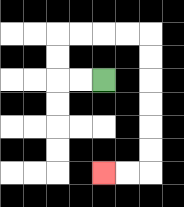{'start': '[4, 3]', 'end': '[4, 7]', 'path_directions': 'L,L,U,U,R,R,R,R,D,D,D,D,D,D,L,L', 'path_coordinates': '[[4, 3], [3, 3], [2, 3], [2, 2], [2, 1], [3, 1], [4, 1], [5, 1], [6, 1], [6, 2], [6, 3], [6, 4], [6, 5], [6, 6], [6, 7], [5, 7], [4, 7]]'}